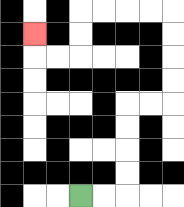{'start': '[3, 8]', 'end': '[1, 1]', 'path_directions': 'R,R,U,U,U,U,R,R,U,U,U,U,L,L,L,L,D,D,L,L,U', 'path_coordinates': '[[3, 8], [4, 8], [5, 8], [5, 7], [5, 6], [5, 5], [5, 4], [6, 4], [7, 4], [7, 3], [7, 2], [7, 1], [7, 0], [6, 0], [5, 0], [4, 0], [3, 0], [3, 1], [3, 2], [2, 2], [1, 2], [1, 1]]'}